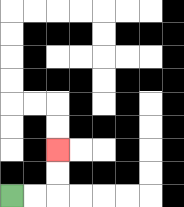{'start': '[0, 8]', 'end': '[2, 6]', 'path_directions': 'R,R,U,U', 'path_coordinates': '[[0, 8], [1, 8], [2, 8], [2, 7], [2, 6]]'}